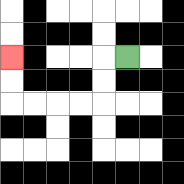{'start': '[5, 2]', 'end': '[0, 2]', 'path_directions': 'L,D,D,L,L,L,L,U,U', 'path_coordinates': '[[5, 2], [4, 2], [4, 3], [4, 4], [3, 4], [2, 4], [1, 4], [0, 4], [0, 3], [0, 2]]'}